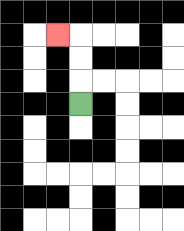{'start': '[3, 4]', 'end': '[2, 1]', 'path_directions': 'U,U,U,L', 'path_coordinates': '[[3, 4], [3, 3], [3, 2], [3, 1], [2, 1]]'}